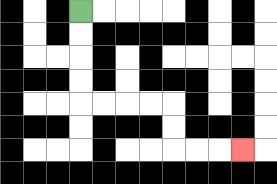{'start': '[3, 0]', 'end': '[10, 6]', 'path_directions': 'D,D,D,D,R,R,R,R,D,D,R,R,R', 'path_coordinates': '[[3, 0], [3, 1], [3, 2], [3, 3], [3, 4], [4, 4], [5, 4], [6, 4], [7, 4], [7, 5], [7, 6], [8, 6], [9, 6], [10, 6]]'}